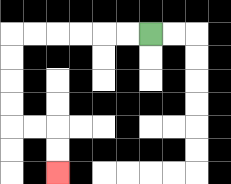{'start': '[6, 1]', 'end': '[2, 7]', 'path_directions': 'L,L,L,L,L,L,D,D,D,D,R,R,D,D', 'path_coordinates': '[[6, 1], [5, 1], [4, 1], [3, 1], [2, 1], [1, 1], [0, 1], [0, 2], [0, 3], [0, 4], [0, 5], [1, 5], [2, 5], [2, 6], [2, 7]]'}